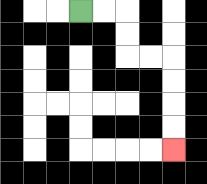{'start': '[3, 0]', 'end': '[7, 6]', 'path_directions': 'R,R,D,D,R,R,D,D,D,D', 'path_coordinates': '[[3, 0], [4, 0], [5, 0], [5, 1], [5, 2], [6, 2], [7, 2], [7, 3], [7, 4], [7, 5], [7, 6]]'}